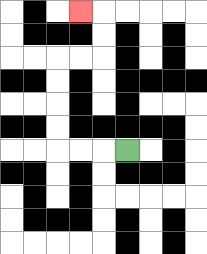{'start': '[5, 6]', 'end': '[3, 0]', 'path_directions': 'L,L,L,U,U,U,U,R,R,U,U,L', 'path_coordinates': '[[5, 6], [4, 6], [3, 6], [2, 6], [2, 5], [2, 4], [2, 3], [2, 2], [3, 2], [4, 2], [4, 1], [4, 0], [3, 0]]'}